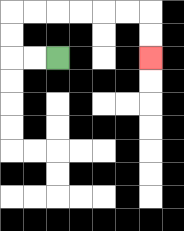{'start': '[2, 2]', 'end': '[6, 2]', 'path_directions': 'L,L,U,U,R,R,R,R,R,R,D,D', 'path_coordinates': '[[2, 2], [1, 2], [0, 2], [0, 1], [0, 0], [1, 0], [2, 0], [3, 0], [4, 0], [5, 0], [6, 0], [6, 1], [6, 2]]'}